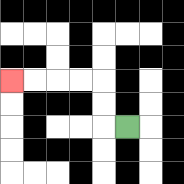{'start': '[5, 5]', 'end': '[0, 3]', 'path_directions': 'L,U,U,L,L,L,L', 'path_coordinates': '[[5, 5], [4, 5], [4, 4], [4, 3], [3, 3], [2, 3], [1, 3], [0, 3]]'}